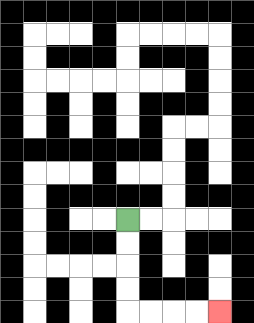{'start': '[5, 9]', 'end': '[9, 13]', 'path_directions': 'D,D,D,D,R,R,R,R', 'path_coordinates': '[[5, 9], [5, 10], [5, 11], [5, 12], [5, 13], [6, 13], [7, 13], [8, 13], [9, 13]]'}